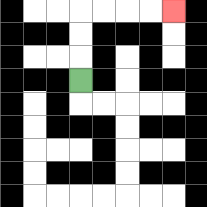{'start': '[3, 3]', 'end': '[7, 0]', 'path_directions': 'U,U,U,R,R,R,R', 'path_coordinates': '[[3, 3], [3, 2], [3, 1], [3, 0], [4, 0], [5, 0], [6, 0], [7, 0]]'}